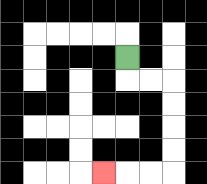{'start': '[5, 2]', 'end': '[4, 7]', 'path_directions': 'D,R,R,D,D,D,D,L,L,L', 'path_coordinates': '[[5, 2], [5, 3], [6, 3], [7, 3], [7, 4], [7, 5], [7, 6], [7, 7], [6, 7], [5, 7], [4, 7]]'}